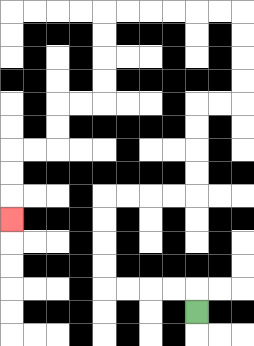{'start': '[8, 13]', 'end': '[0, 9]', 'path_directions': 'U,L,L,L,L,U,U,U,U,R,R,R,R,U,U,U,U,R,R,U,U,U,U,L,L,L,L,L,L,D,D,D,D,L,L,D,D,L,L,D,D,D', 'path_coordinates': '[[8, 13], [8, 12], [7, 12], [6, 12], [5, 12], [4, 12], [4, 11], [4, 10], [4, 9], [4, 8], [5, 8], [6, 8], [7, 8], [8, 8], [8, 7], [8, 6], [8, 5], [8, 4], [9, 4], [10, 4], [10, 3], [10, 2], [10, 1], [10, 0], [9, 0], [8, 0], [7, 0], [6, 0], [5, 0], [4, 0], [4, 1], [4, 2], [4, 3], [4, 4], [3, 4], [2, 4], [2, 5], [2, 6], [1, 6], [0, 6], [0, 7], [0, 8], [0, 9]]'}